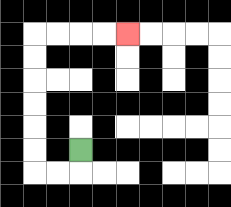{'start': '[3, 6]', 'end': '[5, 1]', 'path_directions': 'D,L,L,U,U,U,U,U,U,R,R,R,R', 'path_coordinates': '[[3, 6], [3, 7], [2, 7], [1, 7], [1, 6], [1, 5], [1, 4], [1, 3], [1, 2], [1, 1], [2, 1], [3, 1], [4, 1], [5, 1]]'}